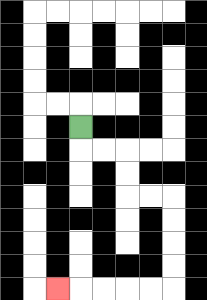{'start': '[3, 5]', 'end': '[2, 12]', 'path_directions': 'D,R,R,D,D,R,R,D,D,D,D,L,L,L,L,L', 'path_coordinates': '[[3, 5], [3, 6], [4, 6], [5, 6], [5, 7], [5, 8], [6, 8], [7, 8], [7, 9], [7, 10], [7, 11], [7, 12], [6, 12], [5, 12], [4, 12], [3, 12], [2, 12]]'}